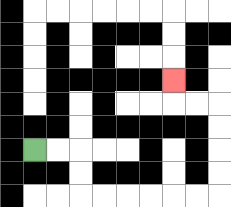{'start': '[1, 6]', 'end': '[7, 3]', 'path_directions': 'R,R,D,D,R,R,R,R,R,R,U,U,U,U,L,L,U', 'path_coordinates': '[[1, 6], [2, 6], [3, 6], [3, 7], [3, 8], [4, 8], [5, 8], [6, 8], [7, 8], [8, 8], [9, 8], [9, 7], [9, 6], [9, 5], [9, 4], [8, 4], [7, 4], [7, 3]]'}